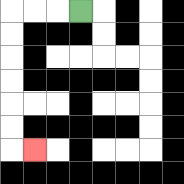{'start': '[3, 0]', 'end': '[1, 6]', 'path_directions': 'L,L,L,D,D,D,D,D,D,R', 'path_coordinates': '[[3, 0], [2, 0], [1, 0], [0, 0], [0, 1], [0, 2], [0, 3], [0, 4], [0, 5], [0, 6], [1, 6]]'}